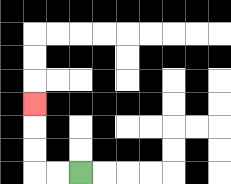{'start': '[3, 7]', 'end': '[1, 4]', 'path_directions': 'L,L,U,U,U', 'path_coordinates': '[[3, 7], [2, 7], [1, 7], [1, 6], [1, 5], [1, 4]]'}